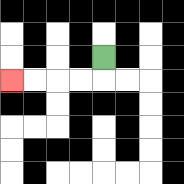{'start': '[4, 2]', 'end': '[0, 3]', 'path_directions': 'D,L,L,L,L', 'path_coordinates': '[[4, 2], [4, 3], [3, 3], [2, 3], [1, 3], [0, 3]]'}